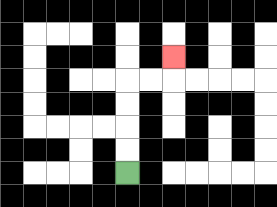{'start': '[5, 7]', 'end': '[7, 2]', 'path_directions': 'U,U,U,U,R,R,U', 'path_coordinates': '[[5, 7], [5, 6], [5, 5], [5, 4], [5, 3], [6, 3], [7, 3], [7, 2]]'}